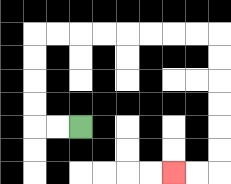{'start': '[3, 5]', 'end': '[7, 7]', 'path_directions': 'L,L,U,U,U,U,R,R,R,R,R,R,R,R,D,D,D,D,D,D,L,L', 'path_coordinates': '[[3, 5], [2, 5], [1, 5], [1, 4], [1, 3], [1, 2], [1, 1], [2, 1], [3, 1], [4, 1], [5, 1], [6, 1], [7, 1], [8, 1], [9, 1], [9, 2], [9, 3], [9, 4], [9, 5], [9, 6], [9, 7], [8, 7], [7, 7]]'}